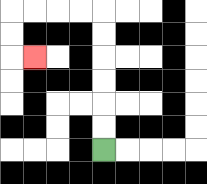{'start': '[4, 6]', 'end': '[1, 2]', 'path_directions': 'U,U,U,U,U,U,L,L,L,L,D,D,R', 'path_coordinates': '[[4, 6], [4, 5], [4, 4], [4, 3], [4, 2], [4, 1], [4, 0], [3, 0], [2, 0], [1, 0], [0, 0], [0, 1], [0, 2], [1, 2]]'}